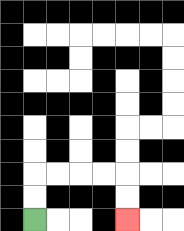{'start': '[1, 9]', 'end': '[5, 9]', 'path_directions': 'U,U,R,R,R,R,D,D', 'path_coordinates': '[[1, 9], [1, 8], [1, 7], [2, 7], [3, 7], [4, 7], [5, 7], [5, 8], [5, 9]]'}